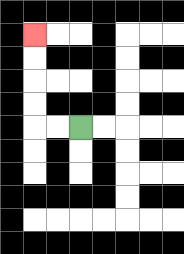{'start': '[3, 5]', 'end': '[1, 1]', 'path_directions': 'L,L,U,U,U,U', 'path_coordinates': '[[3, 5], [2, 5], [1, 5], [1, 4], [1, 3], [1, 2], [1, 1]]'}